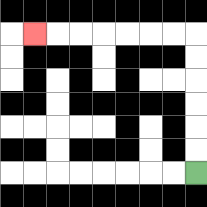{'start': '[8, 7]', 'end': '[1, 1]', 'path_directions': 'U,U,U,U,U,U,L,L,L,L,L,L,L', 'path_coordinates': '[[8, 7], [8, 6], [8, 5], [8, 4], [8, 3], [8, 2], [8, 1], [7, 1], [6, 1], [5, 1], [4, 1], [3, 1], [2, 1], [1, 1]]'}